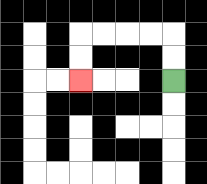{'start': '[7, 3]', 'end': '[3, 3]', 'path_directions': 'U,U,L,L,L,L,D,D', 'path_coordinates': '[[7, 3], [7, 2], [7, 1], [6, 1], [5, 1], [4, 1], [3, 1], [3, 2], [3, 3]]'}